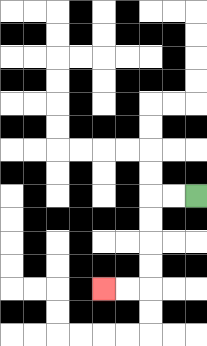{'start': '[8, 8]', 'end': '[4, 12]', 'path_directions': 'L,L,D,D,D,D,L,L', 'path_coordinates': '[[8, 8], [7, 8], [6, 8], [6, 9], [6, 10], [6, 11], [6, 12], [5, 12], [4, 12]]'}